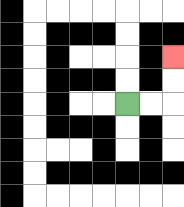{'start': '[5, 4]', 'end': '[7, 2]', 'path_directions': 'R,R,U,U', 'path_coordinates': '[[5, 4], [6, 4], [7, 4], [7, 3], [7, 2]]'}